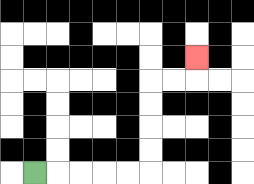{'start': '[1, 7]', 'end': '[8, 2]', 'path_directions': 'R,R,R,R,R,U,U,U,U,R,R,U', 'path_coordinates': '[[1, 7], [2, 7], [3, 7], [4, 7], [5, 7], [6, 7], [6, 6], [6, 5], [6, 4], [6, 3], [7, 3], [8, 3], [8, 2]]'}